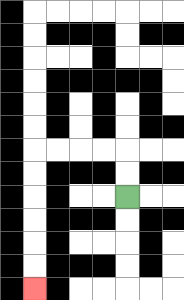{'start': '[5, 8]', 'end': '[1, 12]', 'path_directions': 'U,U,L,L,L,L,D,D,D,D,D,D', 'path_coordinates': '[[5, 8], [5, 7], [5, 6], [4, 6], [3, 6], [2, 6], [1, 6], [1, 7], [1, 8], [1, 9], [1, 10], [1, 11], [1, 12]]'}